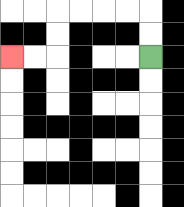{'start': '[6, 2]', 'end': '[0, 2]', 'path_directions': 'U,U,L,L,L,L,D,D,L,L', 'path_coordinates': '[[6, 2], [6, 1], [6, 0], [5, 0], [4, 0], [3, 0], [2, 0], [2, 1], [2, 2], [1, 2], [0, 2]]'}